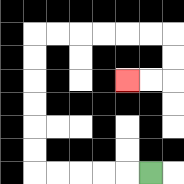{'start': '[6, 7]', 'end': '[5, 3]', 'path_directions': 'L,L,L,L,L,U,U,U,U,U,U,R,R,R,R,R,R,D,D,L,L', 'path_coordinates': '[[6, 7], [5, 7], [4, 7], [3, 7], [2, 7], [1, 7], [1, 6], [1, 5], [1, 4], [1, 3], [1, 2], [1, 1], [2, 1], [3, 1], [4, 1], [5, 1], [6, 1], [7, 1], [7, 2], [7, 3], [6, 3], [5, 3]]'}